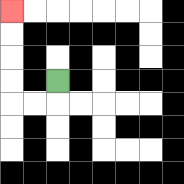{'start': '[2, 3]', 'end': '[0, 0]', 'path_directions': 'D,L,L,U,U,U,U', 'path_coordinates': '[[2, 3], [2, 4], [1, 4], [0, 4], [0, 3], [0, 2], [0, 1], [0, 0]]'}